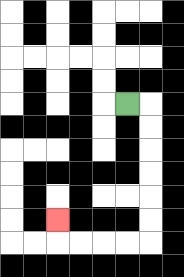{'start': '[5, 4]', 'end': '[2, 9]', 'path_directions': 'R,D,D,D,D,D,D,L,L,L,L,U', 'path_coordinates': '[[5, 4], [6, 4], [6, 5], [6, 6], [6, 7], [6, 8], [6, 9], [6, 10], [5, 10], [4, 10], [3, 10], [2, 10], [2, 9]]'}